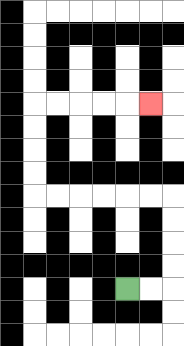{'start': '[5, 12]', 'end': '[6, 4]', 'path_directions': 'R,R,U,U,U,U,L,L,L,L,L,L,U,U,U,U,R,R,R,R,R', 'path_coordinates': '[[5, 12], [6, 12], [7, 12], [7, 11], [7, 10], [7, 9], [7, 8], [6, 8], [5, 8], [4, 8], [3, 8], [2, 8], [1, 8], [1, 7], [1, 6], [1, 5], [1, 4], [2, 4], [3, 4], [4, 4], [5, 4], [6, 4]]'}